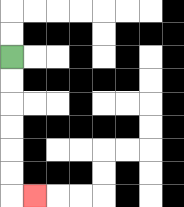{'start': '[0, 2]', 'end': '[1, 8]', 'path_directions': 'D,D,D,D,D,D,R', 'path_coordinates': '[[0, 2], [0, 3], [0, 4], [0, 5], [0, 6], [0, 7], [0, 8], [1, 8]]'}